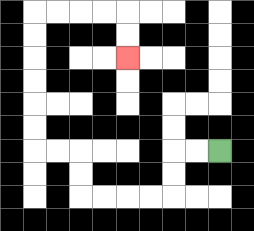{'start': '[9, 6]', 'end': '[5, 2]', 'path_directions': 'L,L,D,D,L,L,L,L,U,U,L,L,U,U,U,U,U,U,R,R,R,R,D,D', 'path_coordinates': '[[9, 6], [8, 6], [7, 6], [7, 7], [7, 8], [6, 8], [5, 8], [4, 8], [3, 8], [3, 7], [3, 6], [2, 6], [1, 6], [1, 5], [1, 4], [1, 3], [1, 2], [1, 1], [1, 0], [2, 0], [3, 0], [4, 0], [5, 0], [5, 1], [5, 2]]'}